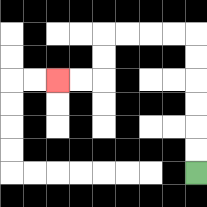{'start': '[8, 7]', 'end': '[2, 3]', 'path_directions': 'U,U,U,U,U,U,L,L,L,L,D,D,L,L', 'path_coordinates': '[[8, 7], [8, 6], [8, 5], [8, 4], [8, 3], [8, 2], [8, 1], [7, 1], [6, 1], [5, 1], [4, 1], [4, 2], [4, 3], [3, 3], [2, 3]]'}